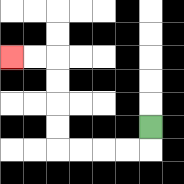{'start': '[6, 5]', 'end': '[0, 2]', 'path_directions': 'D,L,L,L,L,U,U,U,U,L,L', 'path_coordinates': '[[6, 5], [6, 6], [5, 6], [4, 6], [3, 6], [2, 6], [2, 5], [2, 4], [2, 3], [2, 2], [1, 2], [0, 2]]'}